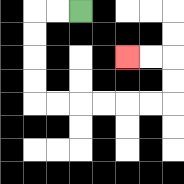{'start': '[3, 0]', 'end': '[5, 2]', 'path_directions': 'L,L,D,D,D,D,R,R,R,R,R,R,U,U,L,L', 'path_coordinates': '[[3, 0], [2, 0], [1, 0], [1, 1], [1, 2], [1, 3], [1, 4], [2, 4], [3, 4], [4, 4], [5, 4], [6, 4], [7, 4], [7, 3], [7, 2], [6, 2], [5, 2]]'}